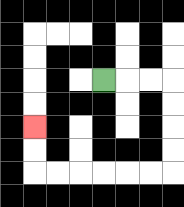{'start': '[4, 3]', 'end': '[1, 5]', 'path_directions': 'R,R,R,D,D,D,D,L,L,L,L,L,L,U,U', 'path_coordinates': '[[4, 3], [5, 3], [6, 3], [7, 3], [7, 4], [7, 5], [7, 6], [7, 7], [6, 7], [5, 7], [4, 7], [3, 7], [2, 7], [1, 7], [1, 6], [1, 5]]'}